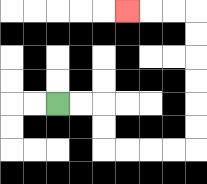{'start': '[2, 4]', 'end': '[5, 0]', 'path_directions': 'R,R,D,D,R,R,R,R,U,U,U,U,U,U,L,L,L', 'path_coordinates': '[[2, 4], [3, 4], [4, 4], [4, 5], [4, 6], [5, 6], [6, 6], [7, 6], [8, 6], [8, 5], [8, 4], [8, 3], [8, 2], [8, 1], [8, 0], [7, 0], [6, 0], [5, 0]]'}